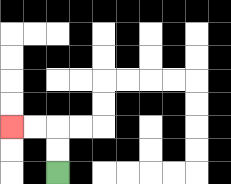{'start': '[2, 7]', 'end': '[0, 5]', 'path_directions': 'U,U,L,L', 'path_coordinates': '[[2, 7], [2, 6], [2, 5], [1, 5], [0, 5]]'}